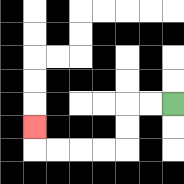{'start': '[7, 4]', 'end': '[1, 5]', 'path_directions': 'L,L,D,D,L,L,L,L,U', 'path_coordinates': '[[7, 4], [6, 4], [5, 4], [5, 5], [5, 6], [4, 6], [3, 6], [2, 6], [1, 6], [1, 5]]'}